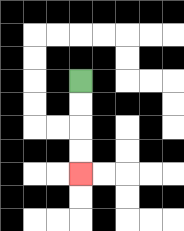{'start': '[3, 3]', 'end': '[3, 7]', 'path_directions': 'D,D,D,D', 'path_coordinates': '[[3, 3], [3, 4], [3, 5], [3, 6], [3, 7]]'}